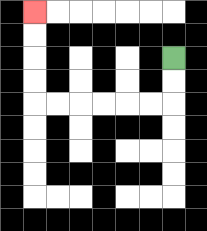{'start': '[7, 2]', 'end': '[1, 0]', 'path_directions': 'D,D,L,L,L,L,L,L,U,U,U,U', 'path_coordinates': '[[7, 2], [7, 3], [7, 4], [6, 4], [5, 4], [4, 4], [3, 4], [2, 4], [1, 4], [1, 3], [1, 2], [1, 1], [1, 0]]'}